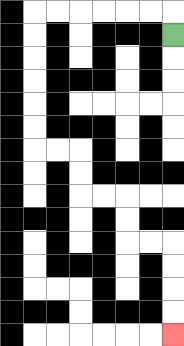{'start': '[7, 1]', 'end': '[7, 14]', 'path_directions': 'U,L,L,L,L,L,L,D,D,D,D,D,D,R,R,D,D,R,R,D,D,R,R,D,D,D,D', 'path_coordinates': '[[7, 1], [7, 0], [6, 0], [5, 0], [4, 0], [3, 0], [2, 0], [1, 0], [1, 1], [1, 2], [1, 3], [1, 4], [1, 5], [1, 6], [2, 6], [3, 6], [3, 7], [3, 8], [4, 8], [5, 8], [5, 9], [5, 10], [6, 10], [7, 10], [7, 11], [7, 12], [7, 13], [7, 14]]'}